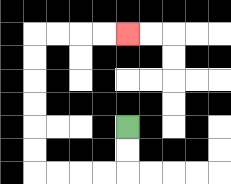{'start': '[5, 5]', 'end': '[5, 1]', 'path_directions': 'D,D,L,L,L,L,U,U,U,U,U,U,R,R,R,R', 'path_coordinates': '[[5, 5], [5, 6], [5, 7], [4, 7], [3, 7], [2, 7], [1, 7], [1, 6], [1, 5], [1, 4], [1, 3], [1, 2], [1, 1], [2, 1], [3, 1], [4, 1], [5, 1]]'}